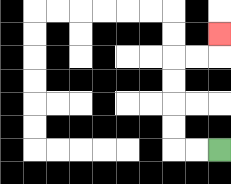{'start': '[9, 6]', 'end': '[9, 1]', 'path_directions': 'L,L,U,U,U,U,R,R,U', 'path_coordinates': '[[9, 6], [8, 6], [7, 6], [7, 5], [7, 4], [7, 3], [7, 2], [8, 2], [9, 2], [9, 1]]'}